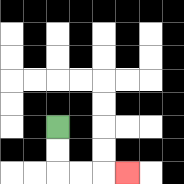{'start': '[2, 5]', 'end': '[5, 7]', 'path_directions': 'D,D,R,R,R', 'path_coordinates': '[[2, 5], [2, 6], [2, 7], [3, 7], [4, 7], [5, 7]]'}